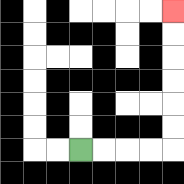{'start': '[3, 6]', 'end': '[7, 0]', 'path_directions': 'R,R,R,R,U,U,U,U,U,U', 'path_coordinates': '[[3, 6], [4, 6], [5, 6], [6, 6], [7, 6], [7, 5], [7, 4], [7, 3], [7, 2], [7, 1], [7, 0]]'}